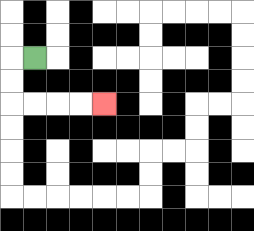{'start': '[1, 2]', 'end': '[4, 4]', 'path_directions': 'L,D,D,R,R,R,R', 'path_coordinates': '[[1, 2], [0, 2], [0, 3], [0, 4], [1, 4], [2, 4], [3, 4], [4, 4]]'}